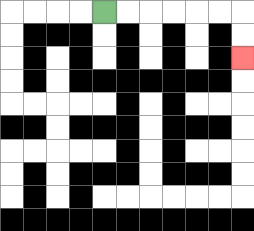{'start': '[4, 0]', 'end': '[10, 2]', 'path_directions': 'R,R,R,R,R,R,D,D', 'path_coordinates': '[[4, 0], [5, 0], [6, 0], [7, 0], [8, 0], [9, 0], [10, 0], [10, 1], [10, 2]]'}